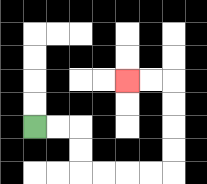{'start': '[1, 5]', 'end': '[5, 3]', 'path_directions': 'R,R,D,D,R,R,R,R,U,U,U,U,L,L', 'path_coordinates': '[[1, 5], [2, 5], [3, 5], [3, 6], [3, 7], [4, 7], [5, 7], [6, 7], [7, 7], [7, 6], [7, 5], [7, 4], [7, 3], [6, 3], [5, 3]]'}